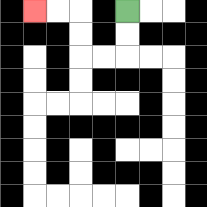{'start': '[5, 0]', 'end': '[1, 0]', 'path_directions': 'D,D,L,L,U,U,L,L', 'path_coordinates': '[[5, 0], [5, 1], [5, 2], [4, 2], [3, 2], [3, 1], [3, 0], [2, 0], [1, 0]]'}